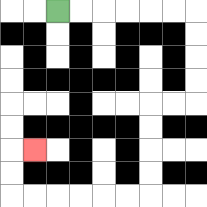{'start': '[2, 0]', 'end': '[1, 6]', 'path_directions': 'R,R,R,R,R,R,D,D,D,D,L,L,D,D,D,D,L,L,L,L,L,L,U,U,R', 'path_coordinates': '[[2, 0], [3, 0], [4, 0], [5, 0], [6, 0], [7, 0], [8, 0], [8, 1], [8, 2], [8, 3], [8, 4], [7, 4], [6, 4], [6, 5], [6, 6], [6, 7], [6, 8], [5, 8], [4, 8], [3, 8], [2, 8], [1, 8], [0, 8], [0, 7], [0, 6], [1, 6]]'}